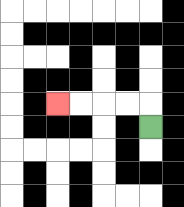{'start': '[6, 5]', 'end': '[2, 4]', 'path_directions': 'U,L,L,L,L', 'path_coordinates': '[[6, 5], [6, 4], [5, 4], [4, 4], [3, 4], [2, 4]]'}